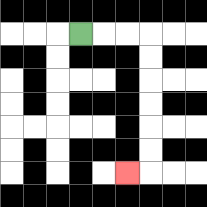{'start': '[3, 1]', 'end': '[5, 7]', 'path_directions': 'R,R,R,D,D,D,D,D,D,L', 'path_coordinates': '[[3, 1], [4, 1], [5, 1], [6, 1], [6, 2], [6, 3], [6, 4], [6, 5], [6, 6], [6, 7], [5, 7]]'}